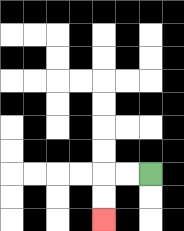{'start': '[6, 7]', 'end': '[4, 9]', 'path_directions': 'L,L,D,D', 'path_coordinates': '[[6, 7], [5, 7], [4, 7], [4, 8], [4, 9]]'}